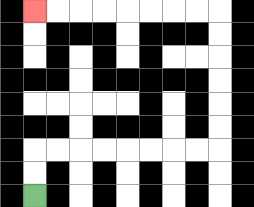{'start': '[1, 8]', 'end': '[1, 0]', 'path_directions': 'U,U,R,R,R,R,R,R,R,R,U,U,U,U,U,U,L,L,L,L,L,L,L,L', 'path_coordinates': '[[1, 8], [1, 7], [1, 6], [2, 6], [3, 6], [4, 6], [5, 6], [6, 6], [7, 6], [8, 6], [9, 6], [9, 5], [9, 4], [9, 3], [9, 2], [9, 1], [9, 0], [8, 0], [7, 0], [6, 0], [5, 0], [4, 0], [3, 0], [2, 0], [1, 0]]'}